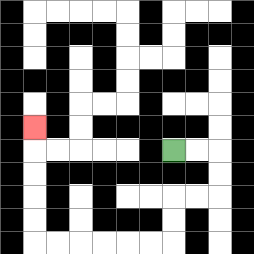{'start': '[7, 6]', 'end': '[1, 5]', 'path_directions': 'R,R,D,D,L,L,D,D,L,L,L,L,L,L,U,U,U,U,U', 'path_coordinates': '[[7, 6], [8, 6], [9, 6], [9, 7], [9, 8], [8, 8], [7, 8], [7, 9], [7, 10], [6, 10], [5, 10], [4, 10], [3, 10], [2, 10], [1, 10], [1, 9], [1, 8], [1, 7], [1, 6], [1, 5]]'}